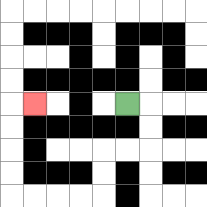{'start': '[5, 4]', 'end': '[1, 4]', 'path_directions': 'R,D,D,L,L,D,D,L,L,L,L,U,U,U,U,R', 'path_coordinates': '[[5, 4], [6, 4], [6, 5], [6, 6], [5, 6], [4, 6], [4, 7], [4, 8], [3, 8], [2, 8], [1, 8], [0, 8], [0, 7], [0, 6], [0, 5], [0, 4], [1, 4]]'}